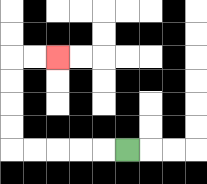{'start': '[5, 6]', 'end': '[2, 2]', 'path_directions': 'L,L,L,L,L,U,U,U,U,R,R', 'path_coordinates': '[[5, 6], [4, 6], [3, 6], [2, 6], [1, 6], [0, 6], [0, 5], [0, 4], [0, 3], [0, 2], [1, 2], [2, 2]]'}